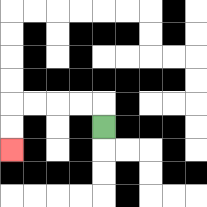{'start': '[4, 5]', 'end': '[0, 6]', 'path_directions': 'U,L,L,L,L,D,D', 'path_coordinates': '[[4, 5], [4, 4], [3, 4], [2, 4], [1, 4], [0, 4], [0, 5], [0, 6]]'}